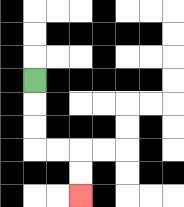{'start': '[1, 3]', 'end': '[3, 8]', 'path_directions': 'D,D,D,R,R,D,D', 'path_coordinates': '[[1, 3], [1, 4], [1, 5], [1, 6], [2, 6], [3, 6], [3, 7], [3, 8]]'}